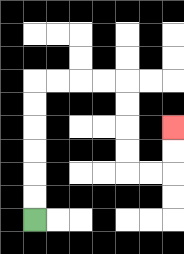{'start': '[1, 9]', 'end': '[7, 5]', 'path_directions': 'U,U,U,U,U,U,R,R,R,R,D,D,D,D,R,R,U,U', 'path_coordinates': '[[1, 9], [1, 8], [1, 7], [1, 6], [1, 5], [1, 4], [1, 3], [2, 3], [3, 3], [4, 3], [5, 3], [5, 4], [5, 5], [5, 6], [5, 7], [6, 7], [7, 7], [7, 6], [7, 5]]'}